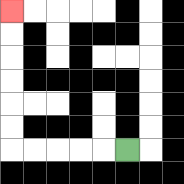{'start': '[5, 6]', 'end': '[0, 0]', 'path_directions': 'L,L,L,L,L,U,U,U,U,U,U', 'path_coordinates': '[[5, 6], [4, 6], [3, 6], [2, 6], [1, 6], [0, 6], [0, 5], [0, 4], [0, 3], [0, 2], [0, 1], [0, 0]]'}